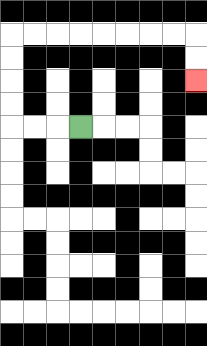{'start': '[3, 5]', 'end': '[8, 3]', 'path_directions': 'L,L,L,U,U,U,U,R,R,R,R,R,R,R,R,D,D', 'path_coordinates': '[[3, 5], [2, 5], [1, 5], [0, 5], [0, 4], [0, 3], [0, 2], [0, 1], [1, 1], [2, 1], [3, 1], [4, 1], [5, 1], [6, 1], [7, 1], [8, 1], [8, 2], [8, 3]]'}